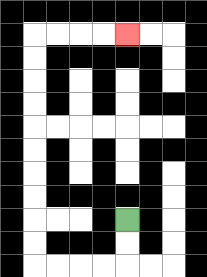{'start': '[5, 9]', 'end': '[5, 1]', 'path_directions': 'D,D,L,L,L,L,U,U,U,U,U,U,U,U,U,U,R,R,R,R', 'path_coordinates': '[[5, 9], [5, 10], [5, 11], [4, 11], [3, 11], [2, 11], [1, 11], [1, 10], [1, 9], [1, 8], [1, 7], [1, 6], [1, 5], [1, 4], [1, 3], [1, 2], [1, 1], [2, 1], [3, 1], [4, 1], [5, 1]]'}